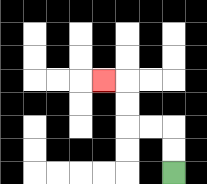{'start': '[7, 7]', 'end': '[4, 3]', 'path_directions': 'U,U,L,L,U,U,L', 'path_coordinates': '[[7, 7], [7, 6], [7, 5], [6, 5], [5, 5], [5, 4], [5, 3], [4, 3]]'}